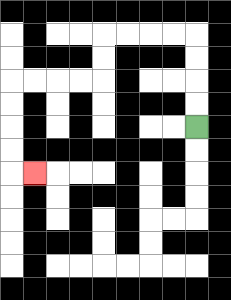{'start': '[8, 5]', 'end': '[1, 7]', 'path_directions': 'U,U,U,U,L,L,L,L,D,D,L,L,L,L,D,D,D,D,R', 'path_coordinates': '[[8, 5], [8, 4], [8, 3], [8, 2], [8, 1], [7, 1], [6, 1], [5, 1], [4, 1], [4, 2], [4, 3], [3, 3], [2, 3], [1, 3], [0, 3], [0, 4], [0, 5], [0, 6], [0, 7], [1, 7]]'}